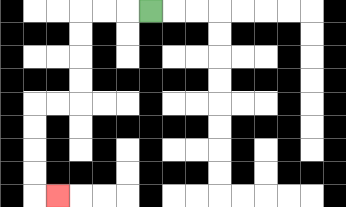{'start': '[6, 0]', 'end': '[2, 8]', 'path_directions': 'L,L,L,D,D,D,D,L,L,D,D,D,D,R', 'path_coordinates': '[[6, 0], [5, 0], [4, 0], [3, 0], [3, 1], [3, 2], [3, 3], [3, 4], [2, 4], [1, 4], [1, 5], [1, 6], [1, 7], [1, 8], [2, 8]]'}